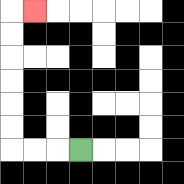{'start': '[3, 6]', 'end': '[1, 0]', 'path_directions': 'L,L,L,U,U,U,U,U,U,R', 'path_coordinates': '[[3, 6], [2, 6], [1, 6], [0, 6], [0, 5], [0, 4], [0, 3], [0, 2], [0, 1], [0, 0], [1, 0]]'}